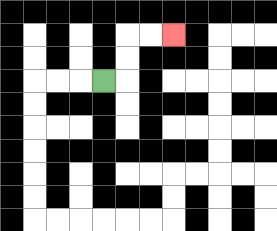{'start': '[4, 3]', 'end': '[7, 1]', 'path_directions': 'R,U,U,R,R', 'path_coordinates': '[[4, 3], [5, 3], [5, 2], [5, 1], [6, 1], [7, 1]]'}